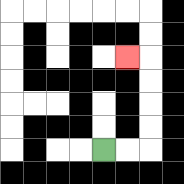{'start': '[4, 6]', 'end': '[5, 2]', 'path_directions': 'R,R,U,U,U,U,L', 'path_coordinates': '[[4, 6], [5, 6], [6, 6], [6, 5], [6, 4], [6, 3], [6, 2], [5, 2]]'}